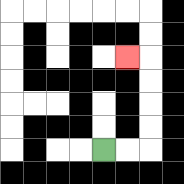{'start': '[4, 6]', 'end': '[5, 2]', 'path_directions': 'R,R,U,U,U,U,L', 'path_coordinates': '[[4, 6], [5, 6], [6, 6], [6, 5], [6, 4], [6, 3], [6, 2], [5, 2]]'}